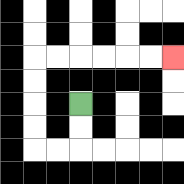{'start': '[3, 4]', 'end': '[7, 2]', 'path_directions': 'D,D,L,L,U,U,U,U,R,R,R,R,R,R', 'path_coordinates': '[[3, 4], [3, 5], [3, 6], [2, 6], [1, 6], [1, 5], [1, 4], [1, 3], [1, 2], [2, 2], [3, 2], [4, 2], [5, 2], [6, 2], [7, 2]]'}